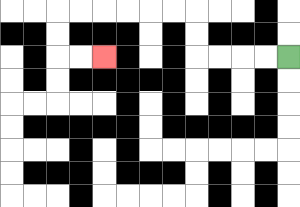{'start': '[12, 2]', 'end': '[4, 2]', 'path_directions': 'L,L,L,L,U,U,L,L,L,L,L,L,D,D,R,R', 'path_coordinates': '[[12, 2], [11, 2], [10, 2], [9, 2], [8, 2], [8, 1], [8, 0], [7, 0], [6, 0], [5, 0], [4, 0], [3, 0], [2, 0], [2, 1], [2, 2], [3, 2], [4, 2]]'}